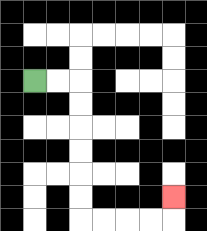{'start': '[1, 3]', 'end': '[7, 8]', 'path_directions': 'R,R,D,D,D,D,D,D,R,R,R,R,U', 'path_coordinates': '[[1, 3], [2, 3], [3, 3], [3, 4], [3, 5], [3, 6], [3, 7], [3, 8], [3, 9], [4, 9], [5, 9], [6, 9], [7, 9], [7, 8]]'}